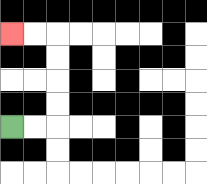{'start': '[0, 5]', 'end': '[0, 1]', 'path_directions': 'R,R,U,U,U,U,L,L', 'path_coordinates': '[[0, 5], [1, 5], [2, 5], [2, 4], [2, 3], [2, 2], [2, 1], [1, 1], [0, 1]]'}